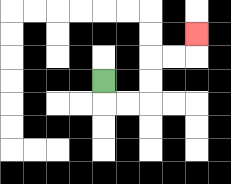{'start': '[4, 3]', 'end': '[8, 1]', 'path_directions': 'D,R,R,U,U,R,R,U', 'path_coordinates': '[[4, 3], [4, 4], [5, 4], [6, 4], [6, 3], [6, 2], [7, 2], [8, 2], [8, 1]]'}